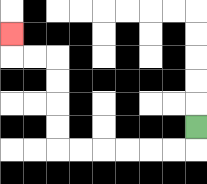{'start': '[8, 5]', 'end': '[0, 1]', 'path_directions': 'D,L,L,L,L,L,L,U,U,U,U,L,L,U', 'path_coordinates': '[[8, 5], [8, 6], [7, 6], [6, 6], [5, 6], [4, 6], [3, 6], [2, 6], [2, 5], [2, 4], [2, 3], [2, 2], [1, 2], [0, 2], [0, 1]]'}